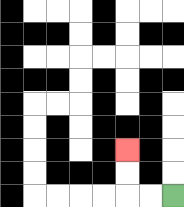{'start': '[7, 8]', 'end': '[5, 6]', 'path_directions': 'L,L,U,U', 'path_coordinates': '[[7, 8], [6, 8], [5, 8], [5, 7], [5, 6]]'}